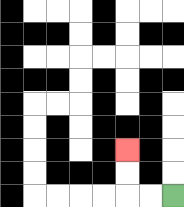{'start': '[7, 8]', 'end': '[5, 6]', 'path_directions': 'L,L,U,U', 'path_coordinates': '[[7, 8], [6, 8], [5, 8], [5, 7], [5, 6]]'}